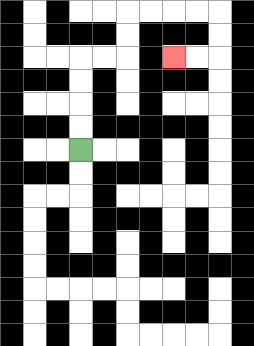{'start': '[3, 6]', 'end': '[7, 2]', 'path_directions': 'U,U,U,U,R,R,U,U,R,R,R,R,D,D,L,L', 'path_coordinates': '[[3, 6], [3, 5], [3, 4], [3, 3], [3, 2], [4, 2], [5, 2], [5, 1], [5, 0], [6, 0], [7, 0], [8, 0], [9, 0], [9, 1], [9, 2], [8, 2], [7, 2]]'}